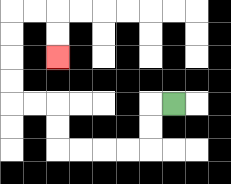{'start': '[7, 4]', 'end': '[2, 2]', 'path_directions': 'L,D,D,L,L,L,L,U,U,L,L,U,U,U,U,R,R,D,D', 'path_coordinates': '[[7, 4], [6, 4], [6, 5], [6, 6], [5, 6], [4, 6], [3, 6], [2, 6], [2, 5], [2, 4], [1, 4], [0, 4], [0, 3], [0, 2], [0, 1], [0, 0], [1, 0], [2, 0], [2, 1], [2, 2]]'}